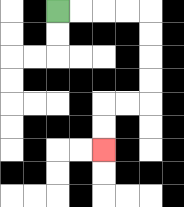{'start': '[2, 0]', 'end': '[4, 6]', 'path_directions': 'R,R,R,R,D,D,D,D,L,L,D,D', 'path_coordinates': '[[2, 0], [3, 0], [4, 0], [5, 0], [6, 0], [6, 1], [6, 2], [6, 3], [6, 4], [5, 4], [4, 4], [4, 5], [4, 6]]'}